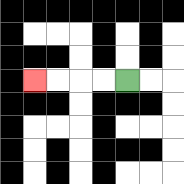{'start': '[5, 3]', 'end': '[1, 3]', 'path_directions': 'L,L,L,L', 'path_coordinates': '[[5, 3], [4, 3], [3, 3], [2, 3], [1, 3]]'}